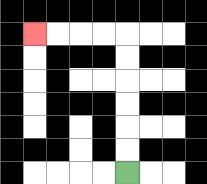{'start': '[5, 7]', 'end': '[1, 1]', 'path_directions': 'U,U,U,U,U,U,L,L,L,L', 'path_coordinates': '[[5, 7], [5, 6], [5, 5], [5, 4], [5, 3], [5, 2], [5, 1], [4, 1], [3, 1], [2, 1], [1, 1]]'}